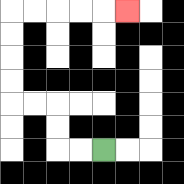{'start': '[4, 6]', 'end': '[5, 0]', 'path_directions': 'L,L,U,U,L,L,U,U,U,U,R,R,R,R,R', 'path_coordinates': '[[4, 6], [3, 6], [2, 6], [2, 5], [2, 4], [1, 4], [0, 4], [0, 3], [0, 2], [0, 1], [0, 0], [1, 0], [2, 0], [3, 0], [4, 0], [5, 0]]'}